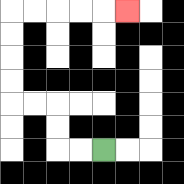{'start': '[4, 6]', 'end': '[5, 0]', 'path_directions': 'L,L,U,U,L,L,U,U,U,U,R,R,R,R,R', 'path_coordinates': '[[4, 6], [3, 6], [2, 6], [2, 5], [2, 4], [1, 4], [0, 4], [0, 3], [0, 2], [0, 1], [0, 0], [1, 0], [2, 0], [3, 0], [4, 0], [5, 0]]'}